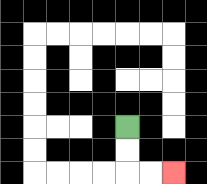{'start': '[5, 5]', 'end': '[7, 7]', 'path_directions': 'D,D,R,R', 'path_coordinates': '[[5, 5], [5, 6], [5, 7], [6, 7], [7, 7]]'}